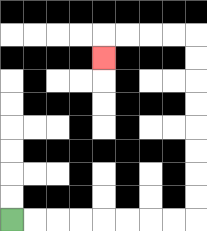{'start': '[0, 9]', 'end': '[4, 2]', 'path_directions': 'R,R,R,R,R,R,R,R,U,U,U,U,U,U,U,U,L,L,L,L,D', 'path_coordinates': '[[0, 9], [1, 9], [2, 9], [3, 9], [4, 9], [5, 9], [6, 9], [7, 9], [8, 9], [8, 8], [8, 7], [8, 6], [8, 5], [8, 4], [8, 3], [8, 2], [8, 1], [7, 1], [6, 1], [5, 1], [4, 1], [4, 2]]'}